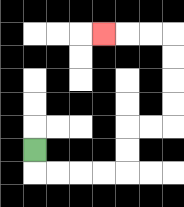{'start': '[1, 6]', 'end': '[4, 1]', 'path_directions': 'D,R,R,R,R,U,U,R,R,U,U,U,U,L,L,L', 'path_coordinates': '[[1, 6], [1, 7], [2, 7], [3, 7], [4, 7], [5, 7], [5, 6], [5, 5], [6, 5], [7, 5], [7, 4], [7, 3], [7, 2], [7, 1], [6, 1], [5, 1], [4, 1]]'}